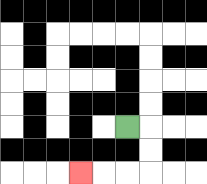{'start': '[5, 5]', 'end': '[3, 7]', 'path_directions': 'R,D,D,L,L,L', 'path_coordinates': '[[5, 5], [6, 5], [6, 6], [6, 7], [5, 7], [4, 7], [3, 7]]'}